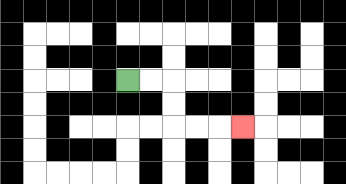{'start': '[5, 3]', 'end': '[10, 5]', 'path_directions': 'R,R,D,D,R,R,R', 'path_coordinates': '[[5, 3], [6, 3], [7, 3], [7, 4], [7, 5], [8, 5], [9, 5], [10, 5]]'}